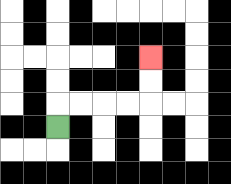{'start': '[2, 5]', 'end': '[6, 2]', 'path_directions': 'U,R,R,R,R,U,U', 'path_coordinates': '[[2, 5], [2, 4], [3, 4], [4, 4], [5, 4], [6, 4], [6, 3], [6, 2]]'}